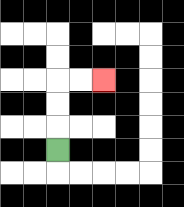{'start': '[2, 6]', 'end': '[4, 3]', 'path_directions': 'U,U,U,R,R', 'path_coordinates': '[[2, 6], [2, 5], [2, 4], [2, 3], [3, 3], [4, 3]]'}